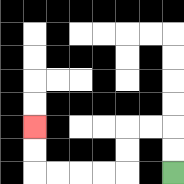{'start': '[7, 7]', 'end': '[1, 5]', 'path_directions': 'U,U,L,L,D,D,L,L,L,L,U,U', 'path_coordinates': '[[7, 7], [7, 6], [7, 5], [6, 5], [5, 5], [5, 6], [5, 7], [4, 7], [3, 7], [2, 7], [1, 7], [1, 6], [1, 5]]'}